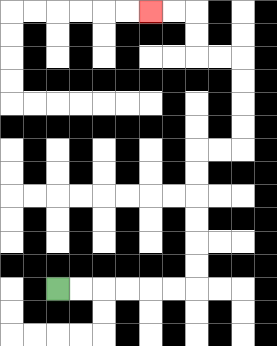{'start': '[2, 12]', 'end': '[6, 0]', 'path_directions': 'R,R,R,R,R,R,U,U,U,U,U,U,R,R,U,U,U,U,L,L,U,U,L,L', 'path_coordinates': '[[2, 12], [3, 12], [4, 12], [5, 12], [6, 12], [7, 12], [8, 12], [8, 11], [8, 10], [8, 9], [8, 8], [8, 7], [8, 6], [9, 6], [10, 6], [10, 5], [10, 4], [10, 3], [10, 2], [9, 2], [8, 2], [8, 1], [8, 0], [7, 0], [6, 0]]'}